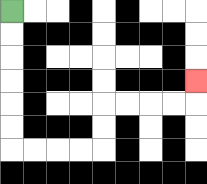{'start': '[0, 0]', 'end': '[8, 3]', 'path_directions': 'D,D,D,D,D,D,R,R,R,R,U,U,R,R,R,R,U', 'path_coordinates': '[[0, 0], [0, 1], [0, 2], [0, 3], [0, 4], [0, 5], [0, 6], [1, 6], [2, 6], [3, 6], [4, 6], [4, 5], [4, 4], [5, 4], [6, 4], [7, 4], [8, 4], [8, 3]]'}